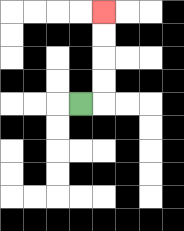{'start': '[3, 4]', 'end': '[4, 0]', 'path_directions': 'R,U,U,U,U', 'path_coordinates': '[[3, 4], [4, 4], [4, 3], [4, 2], [4, 1], [4, 0]]'}